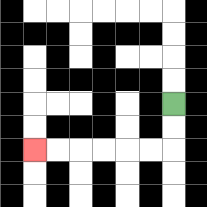{'start': '[7, 4]', 'end': '[1, 6]', 'path_directions': 'D,D,L,L,L,L,L,L', 'path_coordinates': '[[7, 4], [7, 5], [7, 6], [6, 6], [5, 6], [4, 6], [3, 6], [2, 6], [1, 6]]'}